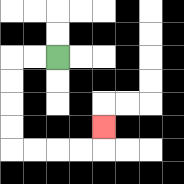{'start': '[2, 2]', 'end': '[4, 5]', 'path_directions': 'L,L,D,D,D,D,R,R,R,R,U', 'path_coordinates': '[[2, 2], [1, 2], [0, 2], [0, 3], [0, 4], [0, 5], [0, 6], [1, 6], [2, 6], [3, 6], [4, 6], [4, 5]]'}